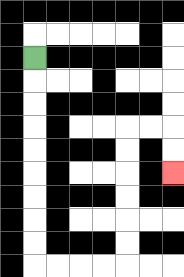{'start': '[1, 2]', 'end': '[7, 7]', 'path_directions': 'D,D,D,D,D,D,D,D,D,R,R,R,R,U,U,U,U,U,U,R,R,D,D', 'path_coordinates': '[[1, 2], [1, 3], [1, 4], [1, 5], [1, 6], [1, 7], [1, 8], [1, 9], [1, 10], [1, 11], [2, 11], [3, 11], [4, 11], [5, 11], [5, 10], [5, 9], [5, 8], [5, 7], [5, 6], [5, 5], [6, 5], [7, 5], [7, 6], [7, 7]]'}